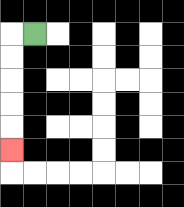{'start': '[1, 1]', 'end': '[0, 6]', 'path_directions': 'L,D,D,D,D,D', 'path_coordinates': '[[1, 1], [0, 1], [0, 2], [0, 3], [0, 4], [0, 5], [0, 6]]'}